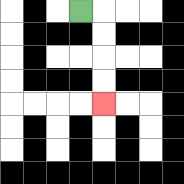{'start': '[3, 0]', 'end': '[4, 4]', 'path_directions': 'R,D,D,D,D', 'path_coordinates': '[[3, 0], [4, 0], [4, 1], [4, 2], [4, 3], [4, 4]]'}